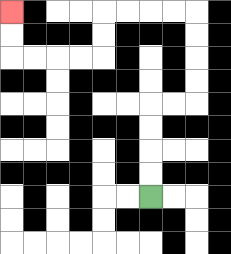{'start': '[6, 8]', 'end': '[0, 0]', 'path_directions': 'U,U,U,U,R,R,U,U,U,U,L,L,L,L,D,D,L,L,L,L,U,U', 'path_coordinates': '[[6, 8], [6, 7], [6, 6], [6, 5], [6, 4], [7, 4], [8, 4], [8, 3], [8, 2], [8, 1], [8, 0], [7, 0], [6, 0], [5, 0], [4, 0], [4, 1], [4, 2], [3, 2], [2, 2], [1, 2], [0, 2], [0, 1], [0, 0]]'}